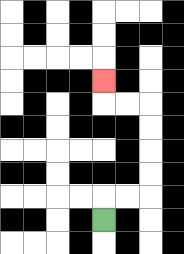{'start': '[4, 9]', 'end': '[4, 3]', 'path_directions': 'U,R,R,U,U,U,U,L,L,U', 'path_coordinates': '[[4, 9], [4, 8], [5, 8], [6, 8], [6, 7], [6, 6], [6, 5], [6, 4], [5, 4], [4, 4], [4, 3]]'}